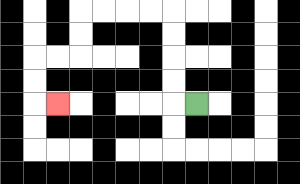{'start': '[8, 4]', 'end': '[2, 4]', 'path_directions': 'L,U,U,U,U,L,L,L,L,D,D,L,L,D,D,R', 'path_coordinates': '[[8, 4], [7, 4], [7, 3], [7, 2], [7, 1], [7, 0], [6, 0], [5, 0], [4, 0], [3, 0], [3, 1], [3, 2], [2, 2], [1, 2], [1, 3], [1, 4], [2, 4]]'}